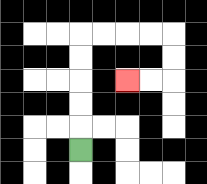{'start': '[3, 6]', 'end': '[5, 3]', 'path_directions': 'U,U,U,U,U,R,R,R,R,D,D,L,L', 'path_coordinates': '[[3, 6], [3, 5], [3, 4], [3, 3], [3, 2], [3, 1], [4, 1], [5, 1], [6, 1], [7, 1], [7, 2], [7, 3], [6, 3], [5, 3]]'}